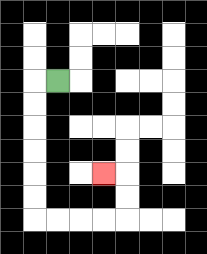{'start': '[2, 3]', 'end': '[4, 7]', 'path_directions': 'L,D,D,D,D,D,D,R,R,R,R,U,U,L', 'path_coordinates': '[[2, 3], [1, 3], [1, 4], [1, 5], [1, 6], [1, 7], [1, 8], [1, 9], [2, 9], [3, 9], [4, 9], [5, 9], [5, 8], [5, 7], [4, 7]]'}